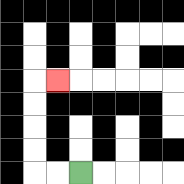{'start': '[3, 7]', 'end': '[2, 3]', 'path_directions': 'L,L,U,U,U,U,R', 'path_coordinates': '[[3, 7], [2, 7], [1, 7], [1, 6], [1, 5], [1, 4], [1, 3], [2, 3]]'}